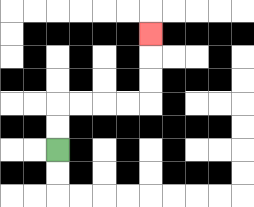{'start': '[2, 6]', 'end': '[6, 1]', 'path_directions': 'U,U,R,R,R,R,U,U,U', 'path_coordinates': '[[2, 6], [2, 5], [2, 4], [3, 4], [4, 4], [5, 4], [6, 4], [6, 3], [6, 2], [6, 1]]'}